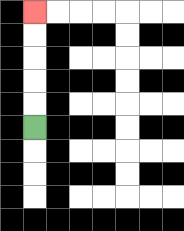{'start': '[1, 5]', 'end': '[1, 0]', 'path_directions': 'U,U,U,U,U', 'path_coordinates': '[[1, 5], [1, 4], [1, 3], [1, 2], [1, 1], [1, 0]]'}